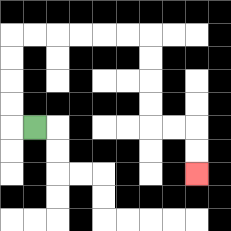{'start': '[1, 5]', 'end': '[8, 7]', 'path_directions': 'L,U,U,U,U,R,R,R,R,R,R,D,D,D,D,R,R,D,D', 'path_coordinates': '[[1, 5], [0, 5], [0, 4], [0, 3], [0, 2], [0, 1], [1, 1], [2, 1], [3, 1], [4, 1], [5, 1], [6, 1], [6, 2], [6, 3], [6, 4], [6, 5], [7, 5], [8, 5], [8, 6], [8, 7]]'}